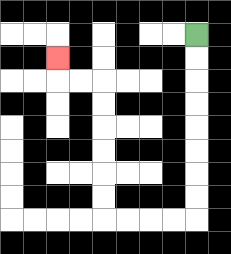{'start': '[8, 1]', 'end': '[2, 2]', 'path_directions': 'D,D,D,D,D,D,D,D,L,L,L,L,U,U,U,U,U,U,L,L,U', 'path_coordinates': '[[8, 1], [8, 2], [8, 3], [8, 4], [8, 5], [8, 6], [8, 7], [8, 8], [8, 9], [7, 9], [6, 9], [5, 9], [4, 9], [4, 8], [4, 7], [4, 6], [4, 5], [4, 4], [4, 3], [3, 3], [2, 3], [2, 2]]'}